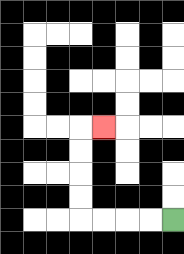{'start': '[7, 9]', 'end': '[4, 5]', 'path_directions': 'L,L,L,L,U,U,U,U,R', 'path_coordinates': '[[7, 9], [6, 9], [5, 9], [4, 9], [3, 9], [3, 8], [3, 7], [3, 6], [3, 5], [4, 5]]'}